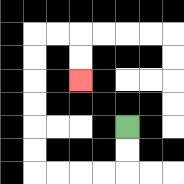{'start': '[5, 5]', 'end': '[3, 3]', 'path_directions': 'D,D,L,L,L,L,U,U,U,U,U,U,R,R,D,D', 'path_coordinates': '[[5, 5], [5, 6], [5, 7], [4, 7], [3, 7], [2, 7], [1, 7], [1, 6], [1, 5], [1, 4], [1, 3], [1, 2], [1, 1], [2, 1], [3, 1], [3, 2], [3, 3]]'}